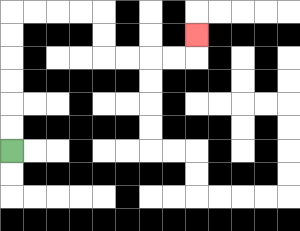{'start': '[0, 6]', 'end': '[8, 1]', 'path_directions': 'U,U,U,U,U,U,R,R,R,R,D,D,R,R,R,R,U', 'path_coordinates': '[[0, 6], [0, 5], [0, 4], [0, 3], [0, 2], [0, 1], [0, 0], [1, 0], [2, 0], [3, 0], [4, 0], [4, 1], [4, 2], [5, 2], [6, 2], [7, 2], [8, 2], [8, 1]]'}